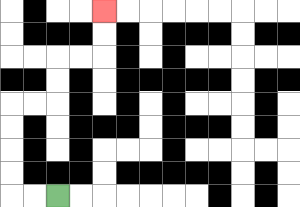{'start': '[2, 8]', 'end': '[4, 0]', 'path_directions': 'L,L,U,U,U,U,R,R,U,U,R,R,U,U', 'path_coordinates': '[[2, 8], [1, 8], [0, 8], [0, 7], [0, 6], [0, 5], [0, 4], [1, 4], [2, 4], [2, 3], [2, 2], [3, 2], [4, 2], [4, 1], [4, 0]]'}